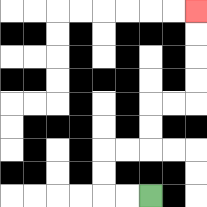{'start': '[6, 8]', 'end': '[8, 0]', 'path_directions': 'L,L,U,U,R,R,U,U,R,R,U,U,U,U', 'path_coordinates': '[[6, 8], [5, 8], [4, 8], [4, 7], [4, 6], [5, 6], [6, 6], [6, 5], [6, 4], [7, 4], [8, 4], [8, 3], [8, 2], [8, 1], [8, 0]]'}